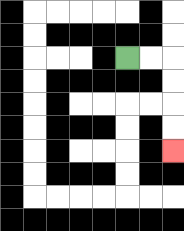{'start': '[5, 2]', 'end': '[7, 6]', 'path_directions': 'R,R,D,D,D,D', 'path_coordinates': '[[5, 2], [6, 2], [7, 2], [7, 3], [7, 4], [7, 5], [7, 6]]'}